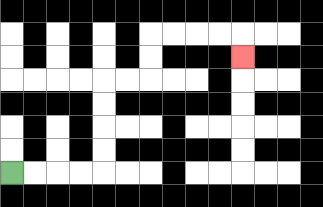{'start': '[0, 7]', 'end': '[10, 2]', 'path_directions': 'R,R,R,R,U,U,U,U,R,R,U,U,R,R,R,R,D', 'path_coordinates': '[[0, 7], [1, 7], [2, 7], [3, 7], [4, 7], [4, 6], [4, 5], [4, 4], [4, 3], [5, 3], [6, 3], [6, 2], [6, 1], [7, 1], [8, 1], [9, 1], [10, 1], [10, 2]]'}